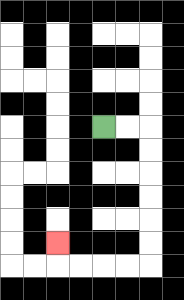{'start': '[4, 5]', 'end': '[2, 10]', 'path_directions': 'R,R,D,D,D,D,D,D,L,L,L,L,U', 'path_coordinates': '[[4, 5], [5, 5], [6, 5], [6, 6], [6, 7], [6, 8], [6, 9], [6, 10], [6, 11], [5, 11], [4, 11], [3, 11], [2, 11], [2, 10]]'}